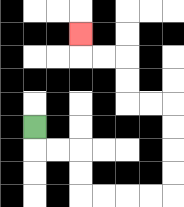{'start': '[1, 5]', 'end': '[3, 1]', 'path_directions': 'D,R,R,D,D,R,R,R,R,U,U,U,U,L,L,U,U,L,L,U', 'path_coordinates': '[[1, 5], [1, 6], [2, 6], [3, 6], [3, 7], [3, 8], [4, 8], [5, 8], [6, 8], [7, 8], [7, 7], [7, 6], [7, 5], [7, 4], [6, 4], [5, 4], [5, 3], [5, 2], [4, 2], [3, 2], [3, 1]]'}